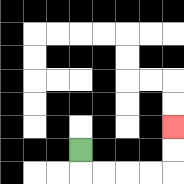{'start': '[3, 6]', 'end': '[7, 5]', 'path_directions': 'D,R,R,R,R,U,U', 'path_coordinates': '[[3, 6], [3, 7], [4, 7], [5, 7], [6, 7], [7, 7], [7, 6], [7, 5]]'}